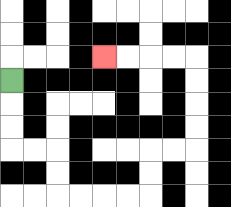{'start': '[0, 3]', 'end': '[4, 2]', 'path_directions': 'D,D,D,R,R,D,D,R,R,R,R,U,U,R,R,U,U,U,U,L,L,L,L', 'path_coordinates': '[[0, 3], [0, 4], [0, 5], [0, 6], [1, 6], [2, 6], [2, 7], [2, 8], [3, 8], [4, 8], [5, 8], [6, 8], [6, 7], [6, 6], [7, 6], [8, 6], [8, 5], [8, 4], [8, 3], [8, 2], [7, 2], [6, 2], [5, 2], [4, 2]]'}